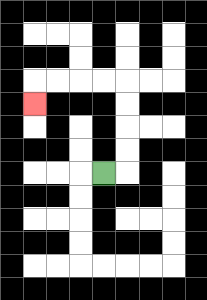{'start': '[4, 7]', 'end': '[1, 4]', 'path_directions': 'R,U,U,U,U,L,L,L,L,D', 'path_coordinates': '[[4, 7], [5, 7], [5, 6], [5, 5], [5, 4], [5, 3], [4, 3], [3, 3], [2, 3], [1, 3], [1, 4]]'}